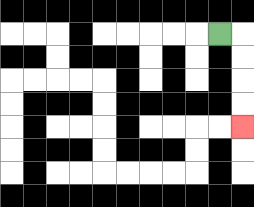{'start': '[9, 1]', 'end': '[10, 5]', 'path_directions': 'R,D,D,D,D', 'path_coordinates': '[[9, 1], [10, 1], [10, 2], [10, 3], [10, 4], [10, 5]]'}